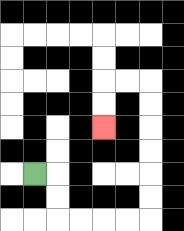{'start': '[1, 7]', 'end': '[4, 5]', 'path_directions': 'R,D,D,R,R,R,R,U,U,U,U,U,U,L,L,D,D', 'path_coordinates': '[[1, 7], [2, 7], [2, 8], [2, 9], [3, 9], [4, 9], [5, 9], [6, 9], [6, 8], [6, 7], [6, 6], [6, 5], [6, 4], [6, 3], [5, 3], [4, 3], [4, 4], [4, 5]]'}